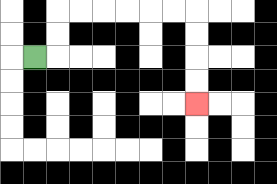{'start': '[1, 2]', 'end': '[8, 4]', 'path_directions': 'R,U,U,R,R,R,R,R,R,D,D,D,D', 'path_coordinates': '[[1, 2], [2, 2], [2, 1], [2, 0], [3, 0], [4, 0], [5, 0], [6, 0], [7, 0], [8, 0], [8, 1], [8, 2], [8, 3], [8, 4]]'}